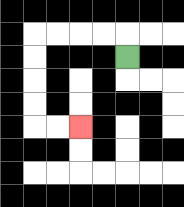{'start': '[5, 2]', 'end': '[3, 5]', 'path_directions': 'U,L,L,L,L,D,D,D,D,R,R', 'path_coordinates': '[[5, 2], [5, 1], [4, 1], [3, 1], [2, 1], [1, 1], [1, 2], [1, 3], [1, 4], [1, 5], [2, 5], [3, 5]]'}